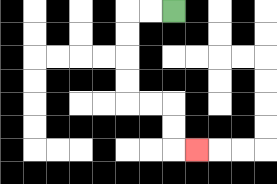{'start': '[7, 0]', 'end': '[8, 6]', 'path_directions': 'L,L,D,D,D,D,R,R,D,D,R', 'path_coordinates': '[[7, 0], [6, 0], [5, 0], [5, 1], [5, 2], [5, 3], [5, 4], [6, 4], [7, 4], [7, 5], [7, 6], [8, 6]]'}